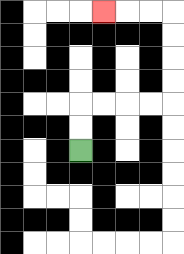{'start': '[3, 6]', 'end': '[4, 0]', 'path_directions': 'U,U,R,R,R,R,U,U,U,U,L,L,L', 'path_coordinates': '[[3, 6], [3, 5], [3, 4], [4, 4], [5, 4], [6, 4], [7, 4], [7, 3], [7, 2], [7, 1], [7, 0], [6, 0], [5, 0], [4, 0]]'}